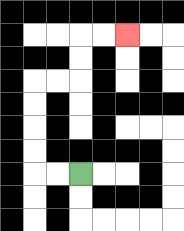{'start': '[3, 7]', 'end': '[5, 1]', 'path_directions': 'L,L,U,U,U,U,R,R,U,U,R,R', 'path_coordinates': '[[3, 7], [2, 7], [1, 7], [1, 6], [1, 5], [1, 4], [1, 3], [2, 3], [3, 3], [3, 2], [3, 1], [4, 1], [5, 1]]'}